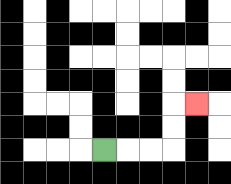{'start': '[4, 6]', 'end': '[8, 4]', 'path_directions': 'R,R,R,U,U,R', 'path_coordinates': '[[4, 6], [5, 6], [6, 6], [7, 6], [7, 5], [7, 4], [8, 4]]'}